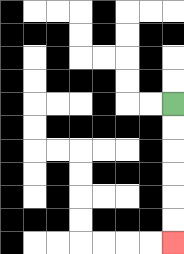{'start': '[7, 4]', 'end': '[7, 10]', 'path_directions': 'D,D,D,D,D,D', 'path_coordinates': '[[7, 4], [7, 5], [7, 6], [7, 7], [7, 8], [7, 9], [7, 10]]'}